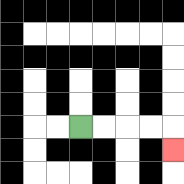{'start': '[3, 5]', 'end': '[7, 6]', 'path_directions': 'R,R,R,R,D', 'path_coordinates': '[[3, 5], [4, 5], [5, 5], [6, 5], [7, 5], [7, 6]]'}